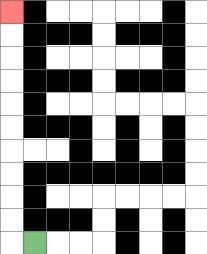{'start': '[1, 10]', 'end': '[0, 0]', 'path_directions': 'L,U,U,U,U,U,U,U,U,U,U', 'path_coordinates': '[[1, 10], [0, 10], [0, 9], [0, 8], [0, 7], [0, 6], [0, 5], [0, 4], [0, 3], [0, 2], [0, 1], [0, 0]]'}